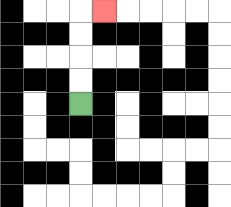{'start': '[3, 4]', 'end': '[4, 0]', 'path_directions': 'U,U,U,U,R', 'path_coordinates': '[[3, 4], [3, 3], [3, 2], [3, 1], [3, 0], [4, 0]]'}